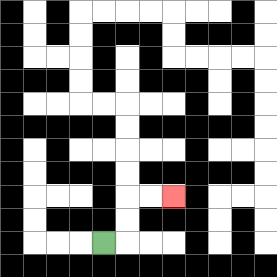{'start': '[4, 10]', 'end': '[7, 8]', 'path_directions': 'R,U,U,R,R', 'path_coordinates': '[[4, 10], [5, 10], [5, 9], [5, 8], [6, 8], [7, 8]]'}